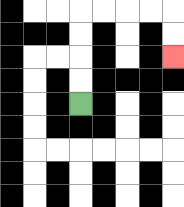{'start': '[3, 4]', 'end': '[7, 2]', 'path_directions': 'U,U,U,U,R,R,R,R,D,D', 'path_coordinates': '[[3, 4], [3, 3], [3, 2], [3, 1], [3, 0], [4, 0], [5, 0], [6, 0], [7, 0], [7, 1], [7, 2]]'}